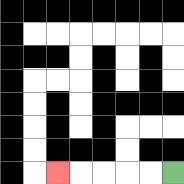{'start': '[7, 7]', 'end': '[2, 7]', 'path_directions': 'L,L,L,L,L', 'path_coordinates': '[[7, 7], [6, 7], [5, 7], [4, 7], [3, 7], [2, 7]]'}